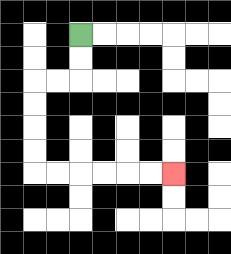{'start': '[3, 1]', 'end': '[7, 7]', 'path_directions': 'D,D,L,L,D,D,D,D,R,R,R,R,R,R', 'path_coordinates': '[[3, 1], [3, 2], [3, 3], [2, 3], [1, 3], [1, 4], [1, 5], [1, 6], [1, 7], [2, 7], [3, 7], [4, 7], [5, 7], [6, 7], [7, 7]]'}